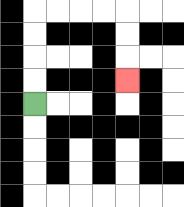{'start': '[1, 4]', 'end': '[5, 3]', 'path_directions': 'U,U,U,U,R,R,R,R,D,D,D', 'path_coordinates': '[[1, 4], [1, 3], [1, 2], [1, 1], [1, 0], [2, 0], [3, 0], [4, 0], [5, 0], [5, 1], [5, 2], [5, 3]]'}